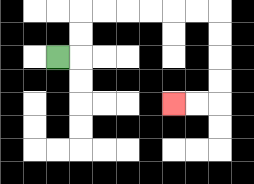{'start': '[2, 2]', 'end': '[7, 4]', 'path_directions': 'R,U,U,R,R,R,R,R,R,D,D,D,D,L,L', 'path_coordinates': '[[2, 2], [3, 2], [3, 1], [3, 0], [4, 0], [5, 0], [6, 0], [7, 0], [8, 0], [9, 0], [9, 1], [9, 2], [9, 3], [9, 4], [8, 4], [7, 4]]'}